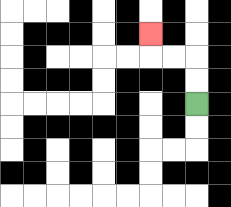{'start': '[8, 4]', 'end': '[6, 1]', 'path_directions': 'U,U,L,L,U', 'path_coordinates': '[[8, 4], [8, 3], [8, 2], [7, 2], [6, 2], [6, 1]]'}